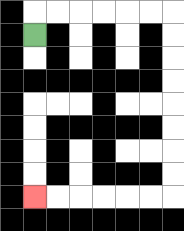{'start': '[1, 1]', 'end': '[1, 8]', 'path_directions': 'U,R,R,R,R,R,R,D,D,D,D,D,D,D,D,L,L,L,L,L,L', 'path_coordinates': '[[1, 1], [1, 0], [2, 0], [3, 0], [4, 0], [5, 0], [6, 0], [7, 0], [7, 1], [7, 2], [7, 3], [7, 4], [7, 5], [7, 6], [7, 7], [7, 8], [6, 8], [5, 8], [4, 8], [3, 8], [2, 8], [1, 8]]'}